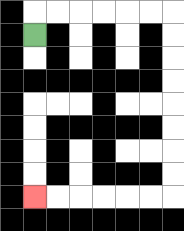{'start': '[1, 1]', 'end': '[1, 8]', 'path_directions': 'U,R,R,R,R,R,R,D,D,D,D,D,D,D,D,L,L,L,L,L,L', 'path_coordinates': '[[1, 1], [1, 0], [2, 0], [3, 0], [4, 0], [5, 0], [6, 0], [7, 0], [7, 1], [7, 2], [7, 3], [7, 4], [7, 5], [7, 6], [7, 7], [7, 8], [6, 8], [5, 8], [4, 8], [3, 8], [2, 8], [1, 8]]'}